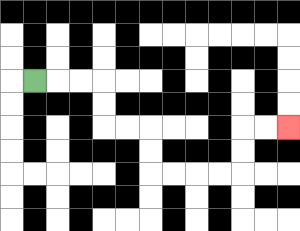{'start': '[1, 3]', 'end': '[12, 5]', 'path_directions': 'R,R,R,D,D,R,R,D,D,R,R,R,R,U,U,R,R', 'path_coordinates': '[[1, 3], [2, 3], [3, 3], [4, 3], [4, 4], [4, 5], [5, 5], [6, 5], [6, 6], [6, 7], [7, 7], [8, 7], [9, 7], [10, 7], [10, 6], [10, 5], [11, 5], [12, 5]]'}